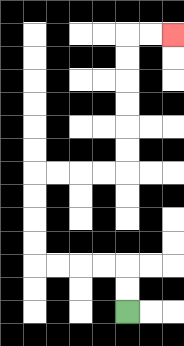{'start': '[5, 13]', 'end': '[7, 1]', 'path_directions': 'U,U,L,L,L,L,U,U,U,U,R,R,R,R,U,U,U,U,U,U,R,R', 'path_coordinates': '[[5, 13], [5, 12], [5, 11], [4, 11], [3, 11], [2, 11], [1, 11], [1, 10], [1, 9], [1, 8], [1, 7], [2, 7], [3, 7], [4, 7], [5, 7], [5, 6], [5, 5], [5, 4], [5, 3], [5, 2], [5, 1], [6, 1], [7, 1]]'}